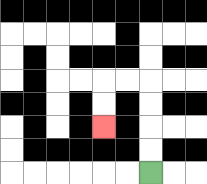{'start': '[6, 7]', 'end': '[4, 5]', 'path_directions': 'U,U,U,U,L,L,D,D', 'path_coordinates': '[[6, 7], [6, 6], [6, 5], [6, 4], [6, 3], [5, 3], [4, 3], [4, 4], [4, 5]]'}